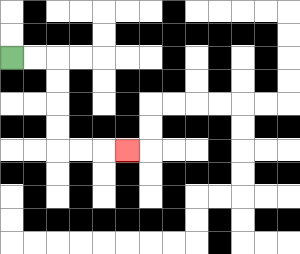{'start': '[0, 2]', 'end': '[5, 6]', 'path_directions': 'R,R,D,D,D,D,R,R,R', 'path_coordinates': '[[0, 2], [1, 2], [2, 2], [2, 3], [2, 4], [2, 5], [2, 6], [3, 6], [4, 6], [5, 6]]'}